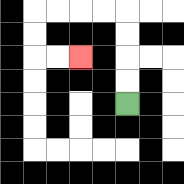{'start': '[5, 4]', 'end': '[3, 2]', 'path_directions': 'U,U,U,U,L,L,L,L,D,D,R,R', 'path_coordinates': '[[5, 4], [5, 3], [5, 2], [5, 1], [5, 0], [4, 0], [3, 0], [2, 0], [1, 0], [1, 1], [1, 2], [2, 2], [3, 2]]'}